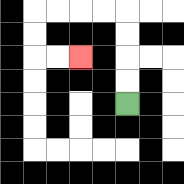{'start': '[5, 4]', 'end': '[3, 2]', 'path_directions': 'U,U,U,U,L,L,L,L,D,D,R,R', 'path_coordinates': '[[5, 4], [5, 3], [5, 2], [5, 1], [5, 0], [4, 0], [3, 0], [2, 0], [1, 0], [1, 1], [1, 2], [2, 2], [3, 2]]'}